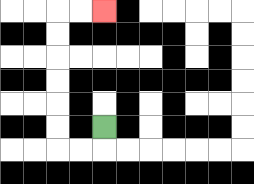{'start': '[4, 5]', 'end': '[4, 0]', 'path_directions': 'D,L,L,U,U,U,U,U,U,R,R', 'path_coordinates': '[[4, 5], [4, 6], [3, 6], [2, 6], [2, 5], [2, 4], [2, 3], [2, 2], [2, 1], [2, 0], [3, 0], [4, 0]]'}